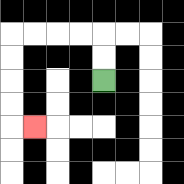{'start': '[4, 3]', 'end': '[1, 5]', 'path_directions': 'U,U,L,L,L,L,D,D,D,D,R', 'path_coordinates': '[[4, 3], [4, 2], [4, 1], [3, 1], [2, 1], [1, 1], [0, 1], [0, 2], [0, 3], [0, 4], [0, 5], [1, 5]]'}